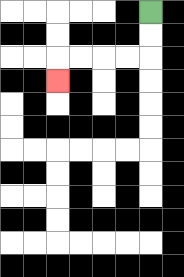{'start': '[6, 0]', 'end': '[2, 3]', 'path_directions': 'D,D,L,L,L,L,D', 'path_coordinates': '[[6, 0], [6, 1], [6, 2], [5, 2], [4, 2], [3, 2], [2, 2], [2, 3]]'}